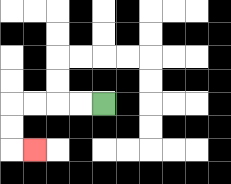{'start': '[4, 4]', 'end': '[1, 6]', 'path_directions': 'L,L,L,L,D,D,R', 'path_coordinates': '[[4, 4], [3, 4], [2, 4], [1, 4], [0, 4], [0, 5], [0, 6], [1, 6]]'}